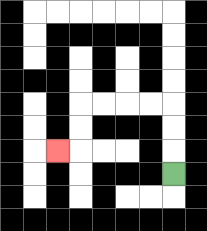{'start': '[7, 7]', 'end': '[2, 6]', 'path_directions': 'U,U,U,L,L,L,L,D,D,L', 'path_coordinates': '[[7, 7], [7, 6], [7, 5], [7, 4], [6, 4], [5, 4], [4, 4], [3, 4], [3, 5], [3, 6], [2, 6]]'}